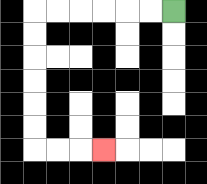{'start': '[7, 0]', 'end': '[4, 6]', 'path_directions': 'L,L,L,L,L,L,D,D,D,D,D,D,R,R,R', 'path_coordinates': '[[7, 0], [6, 0], [5, 0], [4, 0], [3, 0], [2, 0], [1, 0], [1, 1], [1, 2], [1, 3], [1, 4], [1, 5], [1, 6], [2, 6], [3, 6], [4, 6]]'}